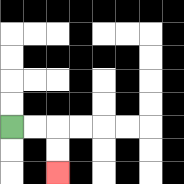{'start': '[0, 5]', 'end': '[2, 7]', 'path_directions': 'R,R,D,D', 'path_coordinates': '[[0, 5], [1, 5], [2, 5], [2, 6], [2, 7]]'}